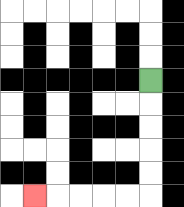{'start': '[6, 3]', 'end': '[1, 8]', 'path_directions': 'D,D,D,D,D,L,L,L,L,L', 'path_coordinates': '[[6, 3], [6, 4], [6, 5], [6, 6], [6, 7], [6, 8], [5, 8], [4, 8], [3, 8], [2, 8], [1, 8]]'}